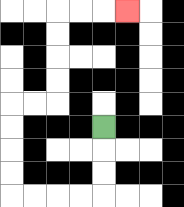{'start': '[4, 5]', 'end': '[5, 0]', 'path_directions': 'D,D,D,L,L,L,L,U,U,U,U,R,R,U,U,U,U,R,R,R', 'path_coordinates': '[[4, 5], [4, 6], [4, 7], [4, 8], [3, 8], [2, 8], [1, 8], [0, 8], [0, 7], [0, 6], [0, 5], [0, 4], [1, 4], [2, 4], [2, 3], [2, 2], [2, 1], [2, 0], [3, 0], [4, 0], [5, 0]]'}